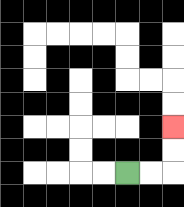{'start': '[5, 7]', 'end': '[7, 5]', 'path_directions': 'R,R,U,U', 'path_coordinates': '[[5, 7], [6, 7], [7, 7], [7, 6], [7, 5]]'}